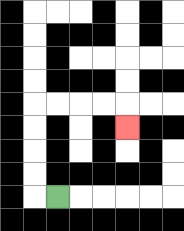{'start': '[2, 8]', 'end': '[5, 5]', 'path_directions': 'L,U,U,U,U,R,R,R,R,D', 'path_coordinates': '[[2, 8], [1, 8], [1, 7], [1, 6], [1, 5], [1, 4], [2, 4], [3, 4], [4, 4], [5, 4], [5, 5]]'}